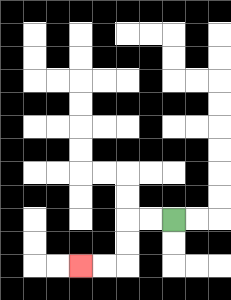{'start': '[7, 9]', 'end': '[3, 11]', 'path_directions': 'L,L,D,D,L,L', 'path_coordinates': '[[7, 9], [6, 9], [5, 9], [5, 10], [5, 11], [4, 11], [3, 11]]'}